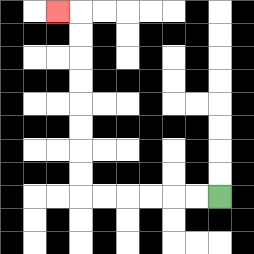{'start': '[9, 8]', 'end': '[2, 0]', 'path_directions': 'L,L,L,L,L,L,U,U,U,U,U,U,U,U,L', 'path_coordinates': '[[9, 8], [8, 8], [7, 8], [6, 8], [5, 8], [4, 8], [3, 8], [3, 7], [3, 6], [3, 5], [3, 4], [3, 3], [3, 2], [3, 1], [3, 0], [2, 0]]'}